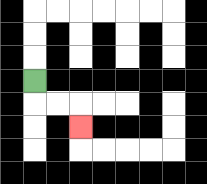{'start': '[1, 3]', 'end': '[3, 5]', 'path_directions': 'D,R,R,D', 'path_coordinates': '[[1, 3], [1, 4], [2, 4], [3, 4], [3, 5]]'}